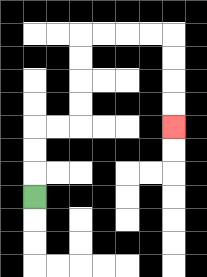{'start': '[1, 8]', 'end': '[7, 5]', 'path_directions': 'U,U,U,R,R,U,U,U,U,R,R,R,R,D,D,D,D', 'path_coordinates': '[[1, 8], [1, 7], [1, 6], [1, 5], [2, 5], [3, 5], [3, 4], [3, 3], [3, 2], [3, 1], [4, 1], [5, 1], [6, 1], [7, 1], [7, 2], [7, 3], [7, 4], [7, 5]]'}